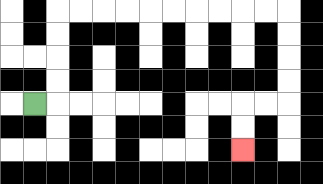{'start': '[1, 4]', 'end': '[10, 6]', 'path_directions': 'R,U,U,U,U,R,R,R,R,R,R,R,R,R,R,D,D,D,D,L,L,D,D', 'path_coordinates': '[[1, 4], [2, 4], [2, 3], [2, 2], [2, 1], [2, 0], [3, 0], [4, 0], [5, 0], [6, 0], [7, 0], [8, 0], [9, 0], [10, 0], [11, 0], [12, 0], [12, 1], [12, 2], [12, 3], [12, 4], [11, 4], [10, 4], [10, 5], [10, 6]]'}